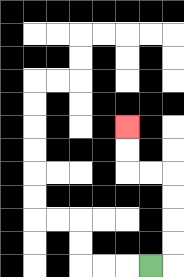{'start': '[6, 11]', 'end': '[5, 5]', 'path_directions': 'R,U,U,U,U,L,L,U,U', 'path_coordinates': '[[6, 11], [7, 11], [7, 10], [7, 9], [7, 8], [7, 7], [6, 7], [5, 7], [5, 6], [5, 5]]'}